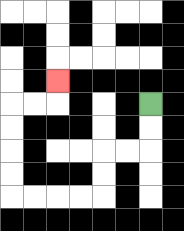{'start': '[6, 4]', 'end': '[2, 3]', 'path_directions': 'D,D,L,L,D,D,L,L,L,L,U,U,U,U,R,R,U', 'path_coordinates': '[[6, 4], [6, 5], [6, 6], [5, 6], [4, 6], [4, 7], [4, 8], [3, 8], [2, 8], [1, 8], [0, 8], [0, 7], [0, 6], [0, 5], [0, 4], [1, 4], [2, 4], [2, 3]]'}